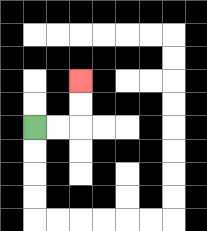{'start': '[1, 5]', 'end': '[3, 3]', 'path_directions': 'R,R,U,U', 'path_coordinates': '[[1, 5], [2, 5], [3, 5], [3, 4], [3, 3]]'}